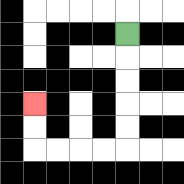{'start': '[5, 1]', 'end': '[1, 4]', 'path_directions': 'D,D,D,D,D,L,L,L,L,U,U', 'path_coordinates': '[[5, 1], [5, 2], [5, 3], [5, 4], [5, 5], [5, 6], [4, 6], [3, 6], [2, 6], [1, 6], [1, 5], [1, 4]]'}